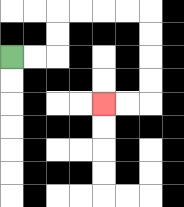{'start': '[0, 2]', 'end': '[4, 4]', 'path_directions': 'R,R,U,U,R,R,R,R,D,D,D,D,L,L', 'path_coordinates': '[[0, 2], [1, 2], [2, 2], [2, 1], [2, 0], [3, 0], [4, 0], [5, 0], [6, 0], [6, 1], [6, 2], [6, 3], [6, 4], [5, 4], [4, 4]]'}